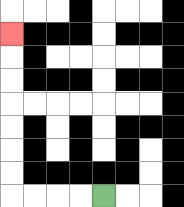{'start': '[4, 8]', 'end': '[0, 1]', 'path_directions': 'L,L,L,L,U,U,U,U,U,U,U', 'path_coordinates': '[[4, 8], [3, 8], [2, 8], [1, 8], [0, 8], [0, 7], [0, 6], [0, 5], [0, 4], [0, 3], [0, 2], [0, 1]]'}